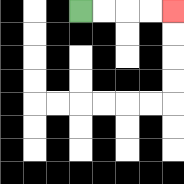{'start': '[3, 0]', 'end': '[7, 0]', 'path_directions': 'R,R,R,R', 'path_coordinates': '[[3, 0], [4, 0], [5, 0], [6, 0], [7, 0]]'}